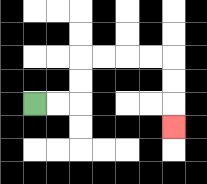{'start': '[1, 4]', 'end': '[7, 5]', 'path_directions': 'R,R,U,U,R,R,R,R,D,D,D', 'path_coordinates': '[[1, 4], [2, 4], [3, 4], [3, 3], [3, 2], [4, 2], [5, 2], [6, 2], [7, 2], [7, 3], [7, 4], [7, 5]]'}